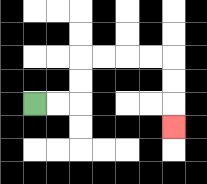{'start': '[1, 4]', 'end': '[7, 5]', 'path_directions': 'R,R,U,U,R,R,R,R,D,D,D', 'path_coordinates': '[[1, 4], [2, 4], [3, 4], [3, 3], [3, 2], [4, 2], [5, 2], [6, 2], [7, 2], [7, 3], [7, 4], [7, 5]]'}